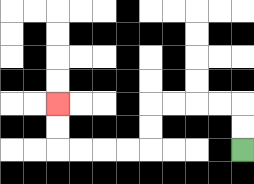{'start': '[10, 6]', 'end': '[2, 4]', 'path_directions': 'U,U,L,L,L,L,D,D,L,L,L,L,U,U', 'path_coordinates': '[[10, 6], [10, 5], [10, 4], [9, 4], [8, 4], [7, 4], [6, 4], [6, 5], [6, 6], [5, 6], [4, 6], [3, 6], [2, 6], [2, 5], [2, 4]]'}